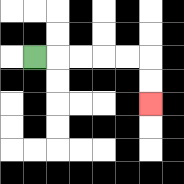{'start': '[1, 2]', 'end': '[6, 4]', 'path_directions': 'R,R,R,R,R,D,D', 'path_coordinates': '[[1, 2], [2, 2], [3, 2], [4, 2], [5, 2], [6, 2], [6, 3], [6, 4]]'}